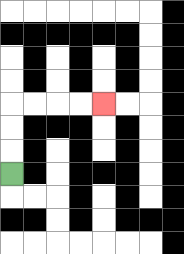{'start': '[0, 7]', 'end': '[4, 4]', 'path_directions': 'U,U,U,R,R,R,R', 'path_coordinates': '[[0, 7], [0, 6], [0, 5], [0, 4], [1, 4], [2, 4], [3, 4], [4, 4]]'}